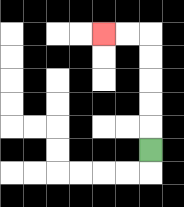{'start': '[6, 6]', 'end': '[4, 1]', 'path_directions': 'U,U,U,U,U,L,L', 'path_coordinates': '[[6, 6], [6, 5], [6, 4], [6, 3], [6, 2], [6, 1], [5, 1], [4, 1]]'}